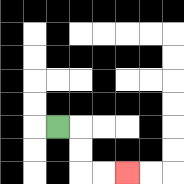{'start': '[2, 5]', 'end': '[5, 7]', 'path_directions': 'R,D,D,R,R', 'path_coordinates': '[[2, 5], [3, 5], [3, 6], [3, 7], [4, 7], [5, 7]]'}